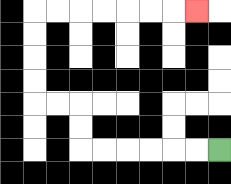{'start': '[9, 6]', 'end': '[8, 0]', 'path_directions': 'L,L,L,L,L,L,U,U,L,L,U,U,U,U,R,R,R,R,R,R,R', 'path_coordinates': '[[9, 6], [8, 6], [7, 6], [6, 6], [5, 6], [4, 6], [3, 6], [3, 5], [3, 4], [2, 4], [1, 4], [1, 3], [1, 2], [1, 1], [1, 0], [2, 0], [3, 0], [4, 0], [5, 0], [6, 0], [7, 0], [8, 0]]'}